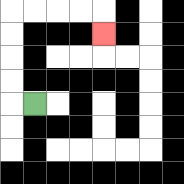{'start': '[1, 4]', 'end': '[4, 1]', 'path_directions': 'L,U,U,U,U,R,R,R,R,D', 'path_coordinates': '[[1, 4], [0, 4], [0, 3], [0, 2], [0, 1], [0, 0], [1, 0], [2, 0], [3, 0], [4, 0], [4, 1]]'}